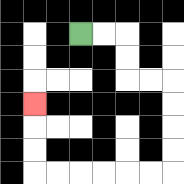{'start': '[3, 1]', 'end': '[1, 4]', 'path_directions': 'R,R,D,D,R,R,D,D,D,D,L,L,L,L,L,L,U,U,U', 'path_coordinates': '[[3, 1], [4, 1], [5, 1], [5, 2], [5, 3], [6, 3], [7, 3], [7, 4], [7, 5], [7, 6], [7, 7], [6, 7], [5, 7], [4, 7], [3, 7], [2, 7], [1, 7], [1, 6], [1, 5], [1, 4]]'}